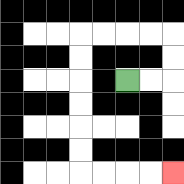{'start': '[5, 3]', 'end': '[7, 7]', 'path_directions': 'R,R,U,U,L,L,L,L,D,D,D,D,D,D,R,R,R,R', 'path_coordinates': '[[5, 3], [6, 3], [7, 3], [7, 2], [7, 1], [6, 1], [5, 1], [4, 1], [3, 1], [3, 2], [3, 3], [3, 4], [3, 5], [3, 6], [3, 7], [4, 7], [5, 7], [6, 7], [7, 7]]'}